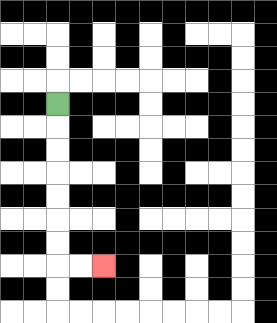{'start': '[2, 4]', 'end': '[4, 11]', 'path_directions': 'D,D,D,D,D,D,D,R,R', 'path_coordinates': '[[2, 4], [2, 5], [2, 6], [2, 7], [2, 8], [2, 9], [2, 10], [2, 11], [3, 11], [4, 11]]'}